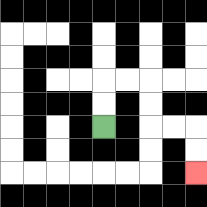{'start': '[4, 5]', 'end': '[8, 7]', 'path_directions': 'U,U,R,R,D,D,R,R,D,D', 'path_coordinates': '[[4, 5], [4, 4], [4, 3], [5, 3], [6, 3], [6, 4], [6, 5], [7, 5], [8, 5], [8, 6], [8, 7]]'}